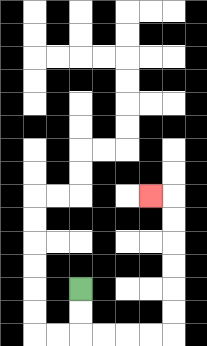{'start': '[3, 12]', 'end': '[6, 8]', 'path_directions': 'D,D,R,R,R,R,U,U,U,U,U,U,L', 'path_coordinates': '[[3, 12], [3, 13], [3, 14], [4, 14], [5, 14], [6, 14], [7, 14], [7, 13], [7, 12], [7, 11], [7, 10], [7, 9], [7, 8], [6, 8]]'}